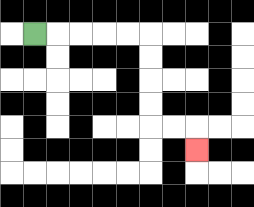{'start': '[1, 1]', 'end': '[8, 6]', 'path_directions': 'R,R,R,R,R,D,D,D,D,R,R,D', 'path_coordinates': '[[1, 1], [2, 1], [3, 1], [4, 1], [5, 1], [6, 1], [6, 2], [6, 3], [6, 4], [6, 5], [7, 5], [8, 5], [8, 6]]'}